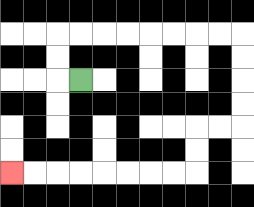{'start': '[3, 3]', 'end': '[0, 7]', 'path_directions': 'L,U,U,R,R,R,R,R,R,R,R,D,D,D,D,L,L,D,D,L,L,L,L,L,L,L,L', 'path_coordinates': '[[3, 3], [2, 3], [2, 2], [2, 1], [3, 1], [4, 1], [5, 1], [6, 1], [7, 1], [8, 1], [9, 1], [10, 1], [10, 2], [10, 3], [10, 4], [10, 5], [9, 5], [8, 5], [8, 6], [8, 7], [7, 7], [6, 7], [5, 7], [4, 7], [3, 7], [2, 7], [1, 7], [0, 7]]'}